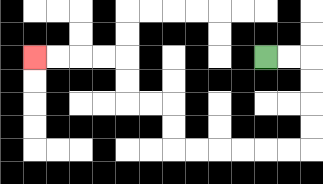{'start': '[11, 2]', 'end': '[1, 2]', 'path_directions': 'R,R,D,D,D,D,L,L,L,L,L,L,U,U,L,L,U,U,L,L,L,L', 'path_coordinates': '[[11, 2], [12, 2], [13, 2], [13, 3], [13, 4], [13, 5], [13, 6], [12, 6], [11, 6], [10, 6], [9, 6], [8, 6], [7, 6], [7, 5], [7, 4], [6, 4], [5, 4], [5, 3], [5, 2], [4, 2], [3, 2], [2, 2], [1, 2]]'}